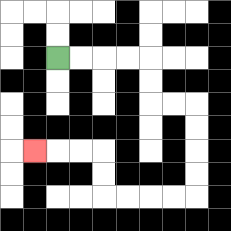{'start': '[2, 2]', 'end': '[1, 6]', 'path_directions': 'R,R,R,R,D,D,R,R,D,D,D,D,L,L,L,L,U,U,L,L,L', 'path_coordinates': '[[2, 2], [3, 2], [4, 2], [5, 2], [6, 2], [6, 3], [6, 4], [7, 4], [8, 4], [8, 5], [8, 6], [8, 7], [8, 8], [7, 8], [6, 8], [5, 8], [4, 8], [4, 7], [4, 6], [3, 6], [2, 6], [1, 6]]'}